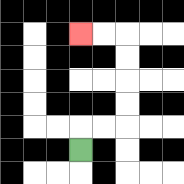{'start': '[3, 6]', 'end': '[3, 1]', 'path_directions': 'U,R,R,U,U,U,U,L,L', 'path_coordinates': '[[3, 6], [3, 5], [4, 5], [5, 5], [5, 4], [5, 3], [5, 2], [5, 1], [4, 1], [3, 1]]'}